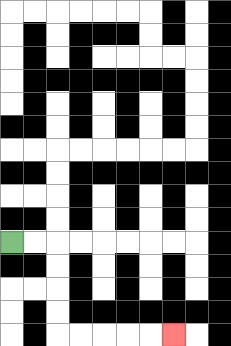{'start': '[0, 10]', 'end': '[7, 14]', 'path_directions': 'R,R,D,D,D,D,R,R,R,R,R', 'path_coordinates': '[[0, 10], [1, 10], [2, 10], [2, 11], [2, 12], [2, 13], [2, 14], [3, 14], [4, 14], [5, 14], [6, 14], [7, 14]]'}